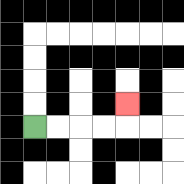{'start': '[1, 5]', 'end': '[5, 4]', 'path_directions': 'R,R,R,R,U', 'path_coordinates': '[[1, 5], [2, 5], [3, 5], [4, 5], [5, 5], [5, 4]]'}